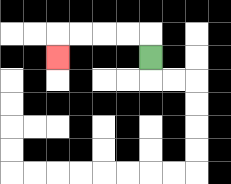{'start': '[6, 2]', 'end': '[2, 2]', 'path_directions': 'U,L,L,L,L,D', 'path_coordinates': '[[6, 2], [6, 1], [5, 1], [4, 1], [3, 1], [2, 1], [2, 2]]'}